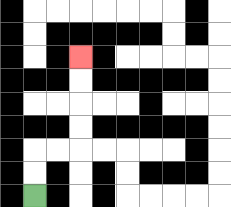{'start': '[1, 8]', 'end': '[3, 2]', 'path_directions': 'U,U,R,R,U,U,U,U', 'path_coordinates': '[[1, 8], [1, 7], [1, 6], [2, 6], [3, 6], [3, 5], [3, 4], [3, 3], [3, 2]]'}